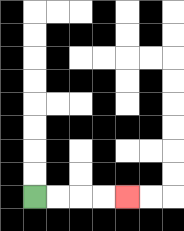{'start': '[1, 8]', 'end': '[5, 8]', 'path_directions': 'R,R,R,R', 'path_coordinates': '[[1, 8], [2, 8], [3, 8], [4, 8], [5, 8]]'}